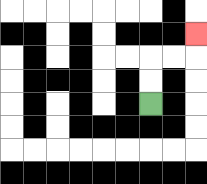{'start': '[6, 4]', 'end': '[8, 1]', 'path_directions': 'U,U,R,R,U', 'path_coordinates': '[[6, 4], [6, 3], [6, 2], [7, 2], [8, 2], [8, 1]]'}